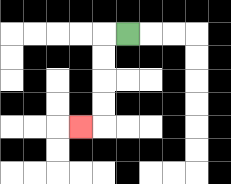{'start': '[5, 1]', 'end': '[3, 5]', 'path_directions': 'L,D,D,D,D,L', 'path_coordinates': '[[5, 1], [4, 1], [4, 2], [4, 3], [4, 4], [4, 5], [3, 5]]'}